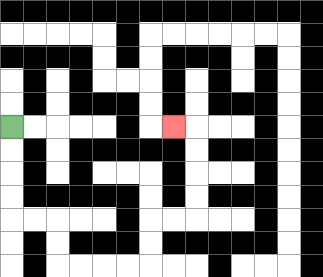{'start': '[0, 5]', 'end': '[7, 5]', 'path_directions': 'D,D,D,D,R,R,D,D,R,R,R,R,U,U,R,R,U,U,U,U,L', 'path_coordinates': '[[0, 5], [0, 6], [0, 7], [0, 8], [0, 9], [1, 9], [2, 9], [2, 10], [2, 11], [3, 11], [4, 11], [5, 11], [6, 11], [6, 10], [6, 9], [7, 9], [8, 9], [8, 8], [8, 7], [8, 6], [8, 5], [7, 5]]'}